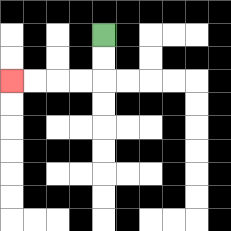{'start': '[4, 1]', 'end': '[0, 3]', 'path_directions': 'D,D,L,L,L,L', 'path_coordinates': '[[4, 1], [4, 2], [4, 3], [3, 3], [2, 3], [1, 3], [0, 3]]'}